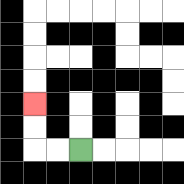{'start': '[3, 6]', 'end': '[1, 4]', 'path_directions': 'L,L,U,U', 'path_coordinates': '[[3, 6], [2, 6], [1, 6], [1, 5], [1, 4]]'}